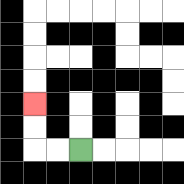{'start': '[3, 6]', 'end': '[1, 4]', 'path_directions': 'L,L,U,U', 'path_coordinates': '[[3, 6], [2, 6], [1, 6], [1, 5], [1, 4]]'}